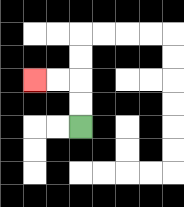{'start': '[3, 5]', 'end': '[1, 3]', 'path_directions': 'U,U,L,L', 'path_coordinates': '[[3, 5], [3, 4], [3, 3], [2, 3], [1, 3]]'}